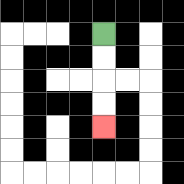{'start': '[4, 1]', 'end': '[4, 5]', 'path_directions': 'D,D,D,D', 'path_coordinates': '[[4, 1], [4, 2], [4, 3], [4, 4], [4, 5]]'}